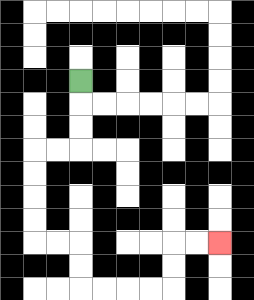{'start': '[3, 3]', 'end': '[9, 10]', 'path_directions': 'D,D,D,L,L,D,D,D,D,R,R,D,D,R,R,R,R,U,U,R,R', 'path_coordinates': '[[3, 3], [3, 4], [3, 5], [3, 6], [2, 6], [1, 6], [1, 7], [1, 8], [1, 9], [1, 10], [2, 10], [3, 10], [3, 11], [3, 12], [4, 12], [5, 12], [6, 12], [7, 12], [7, 11], [7, 10], [8, 10], [9, 10]]'}